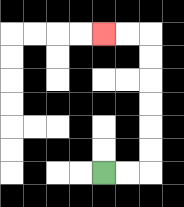{'start': '[4, 7]', 'end': '[4, 1]', 'path_directions': 'R,R,U,U,U,U,U,U,L,L', 'path_coordinates': '[[4, 7], [5, 7], [6, 7], [6, 6], [6, 5], [6, 4], [6, 3], [6, 2], [6, 1], [5, 1], [4, 1]]'}